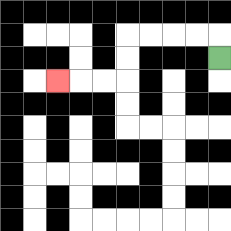{'start': '[9, 2]', 'end': '[2, 3]', 'path_directions': 'U,L,L,L,L,D,D,L,L,L', 'path_coordinates': '[[9, 2], [9, 1], [8, 1], [7, 1], [6, 1], [5, 1], [5, 2], [5, 3], [4, 3], [3, 3], [2, 3]]'}